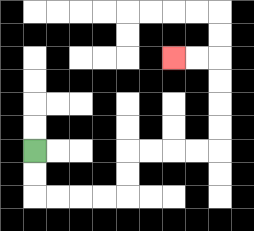{'start': '[1, 6]', 'end': '[7, 2]', 'path_directions': 'D,D,R,R,R,R,U,U,R,R,R,R,U,U,U,U,L,L', 'path_coordinates': '[[1, 6], [1, 7], [1, 8], [2, 8], [3, 8], [4, 8], [5, 8], [5, 7], [5, 6], [6, 6], [7, 6], [8, 6], [9, 6], [9, 5], [9, 4], [9, 3], [9, 2], [8, 2], [7, 2]]'}